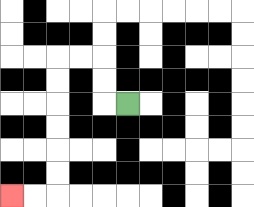{'start': '[5, 4]', 'end': '[0, 8]', 'path_directions': 'L,U,U,L,L,D,D,D,D,D,D,L,L', 'path_coordinates': '[[5, 4], [4, 4], [4, 3], [4, 2], [3, 2], [2, 2], [2, 3], [2, 4], [2, 5], [2, 6], [2, 7], [2, 8], [1, 8], [0, 8]]'}